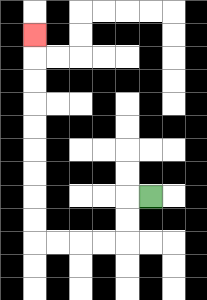{'start': '[6, 8]', 'end': '[1, 1]', 'path_directions': 'L,D,D,L,L,L,L,U,U,U,U,U,U,U,U,U', 'path_coordinates': '[[6, 8], [5, 8], [5, 9], [5, 10], [4, 10], [3, 10], [2, 10], [1, 10], [1, 9], [1, 8], [1, 7], [1, 6], [1, 5], [1, 4], [1, 3], [1, 2], [1, 1]]'}